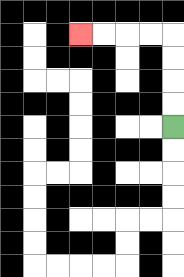{'start': '[7, 5]', 'end': '[3, 1]', 'path_directions': 'U,U,U,U,L,L,L,L', 'path_coordinates': '[[7, 5], [7, 4], [7, 3], [7, 2], [7, 1], [6, 1], [5, 1], [4, 1], [3, 1]]'}